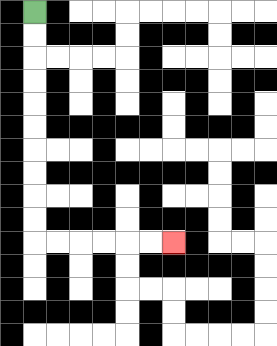{'start': '[1, 0]', 'end': '[7, 10]', 'path_directions': 'D,D,D,D,D,D,D,D,D,D,R,R,R,R,R,R', 'path_coordinates': '[[1, 0], [1, 1], [1, 2], [1, 3], [1, 4], [1, 5], [1, 6], [1, 7], [1, 8], [1, 9], [1, 10], [2, 10], [3, 10], [4, 10], [5, 10], [6, 10], [7, 10]]'}